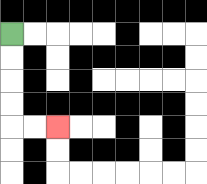{'start': '[0, 1]', 'end': '[2, 5]', 'path_directions': 'D,D,D,D,R,R', 'path_coordinates': '[[0, 1], [0, 2], [0, 3], [0, 4], [0, 5], [1, 5], [2, 5]]'}